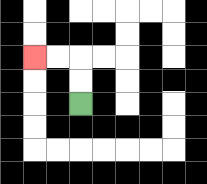{'start': '[3, 4]', 'end': '[1, 2]', 'path_directions': 'U,U,L,L', 'path_coordinates': '[[3, 4], [3, 3], [3, 2], [2, 2], [1, 2]]'}